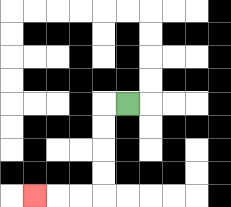{'start': '[5, 4]', 'end': '[1, 8]', 'path_directions': 'L,D,D,D,D,L,L,L', 'path_coordinates': '[[5, 4], [4, 4], [4, 5], [4, 6], [4, 7], [4, 8], [3, 8], [2, 8], [1, 8]]'}